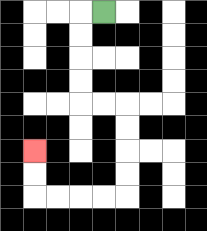{'start': '[4, 0]', 'end': '[1, 6]', 'path_directions': 'L,D,D,D,D,R,R,D,D,D,D,L,L,L,L,U,U', 'path_coordinates': '[[4, 0], [3, 0], [3, 1], [3, 2], [3, 3], [3, 4], [4, 4], [5, 4], [5, 5], [5, 6], [5, 7], [5, 8], [4, 8], [3, 8], [2, 8], [1, 8], [1, 7], [1, 6]]'}